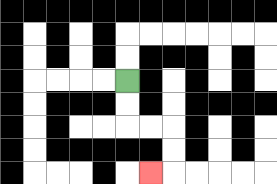{'start': '[5, 3]', 'end': '[6, 7]', 'path_directions': 'D,D,R,R,D,D,L', 'path_coordinates': '[[5, 3], [5, 4], [5, 5], [6, 5], [7, 5], [7, 6], [7, 7], [6, 7]]'}